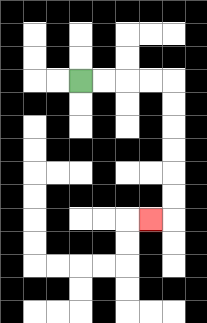{'start': '[3, 3]', 'end': '[6, 9]', 'path_directions': 'R,R,R,R,D,D,D,D,D,D,L', 'path_coordinates': '[[3, 3], [4, 3], [5, 3], [6, 3], [7, 3], [7, 4], [7, 5], [7, 6], [7, 7], [7, 8], [7, 9], [6, 9]]'}